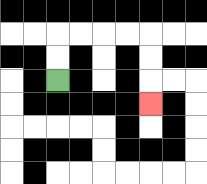{'start': '[2, 3]', 'end': '[6, 4]', 'path_directions': 'U,U,R,R,R,R,D,D,D', 'path_coordinates': '[[2, 3], [2, 2], [2, 1], [3, 1], [4, 1], [5, 1], [6, 1], [6, 2], [6, 3], [6, 4]]'}